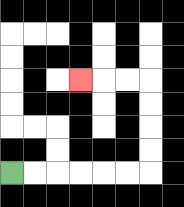{'start': '[0, 7]', 'end': '[3, 3]', 'path_directions': 'R,R,R,R,R,R,U,U,U,U,L,L,L', 'path_coordinates': '[[0, 7], [1, 7], [2, 7], [3, 7], [4, 7], [5, 7], [6, 7], [6, 6], [6, 5], [6, 4], [6, 3], [5, 3], [4, 3], [3, 3]]'}